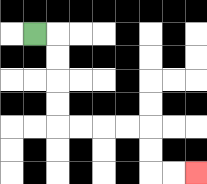{'start': '[1, 1]', 'end': '[8, 7]', 'path_directions': 'R,D,D,D,D,R,R,R,R,D,D,R,R', 'path_coordinates': '[[1, 1], [2, 1], [2, 2], [2, 3], [2, 4], [2, 5], [3, 5], [4, 5], [5, 5], [6, 5], [6, 6], [6, 7], [7, 7], [8, 7]]'}